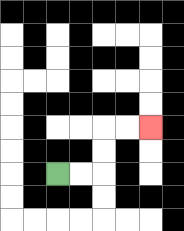{'start': '[2, 7]', 'end': '[6, 5]', 'path_directions': 'R,R,U,U,R,R', 'path_coordinates': '[[2, 7], [3, 7], [4, 7], [4, 6], [4, 5], [5, 5], [6, 5]]'}